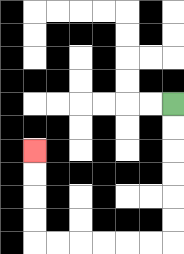{'start': '[7, 4]', 'end': '[1, 6]', 'path_directions': 'D,D,D,D,D,D,L,L,L,L,L,L,U,U,U,U', 'path_coordinates': '[[7, 4], [7, 5], [7, 6], [7, 7], [7, 8], [7, 9], [7, 10], [6, 10], [5, 10], [4, 10], [3, 10], [2, 10], [1, 10], [1, 9], [1, 8], [1, 7], [1, 6]]'}